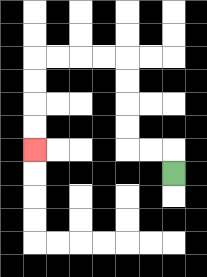{'start': '[7, 7]', 'end': '[1, 6]', 'path_directions': 'U,L,L,U,U,U,U,L,L,L,L,D,D,D,D', 'path_coordinates': '[[7, 7], [7, 6], [6, 6], [5, 6], [5, 5], [5, 4], [5, 3], [5, 2], [4, 2], [3, 2], [2, 2], [1, 2], [1, 3], [1, 4], [1, 5], [1, 6]]'}